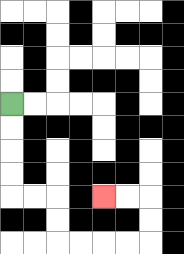{'start': '[0, 4]', 'end': '[4, 8]', 'path_directions': 'D,D,D,D,R,R,D,D,R,R,R,R,U,U,L,L', 'path_coordinates': '[[0, 4], [0, 5], [0, 6], [0, 7], [0, 8], [1, 8], [2, 8], [2, 9], [2, 10], [3, 10], [4, 10], [5, 10], [6, 10], [6, 9], [6, 8], [5, 8], [4, 8]]'}